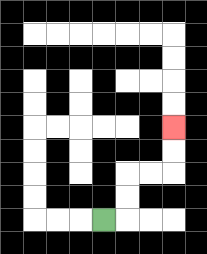{'start': '[4, 9]', 'end': '[7, 5]', 'path_directions': 'R,U,U,R,R,U,U', 'path_coordinates': '[[4, 9], [5, 9], [5, 8], [5, 7], [6, 7], [7, 7], [7, 6], [7, 5]]'}